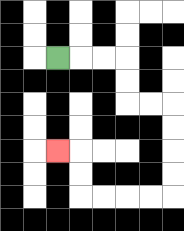{'start': '[2, 2]', 'end': '[2, 6]', 'path_directions': 'R,R,R,D,D,R,R,D,D,D,D,L,L,L,L,U,U,L', 'path_coordinates': '[[2, 2], [3, 2], [4, 2], [5, 2], [5, 3], [5, 4], [6, 4], [7, 4], [7, 5], [7, 6], [7, 7], [7, 8], [6, 8], [5, 8], [4, 8], [3, 8], [3, 7], [3, 6], [2, 6]]'}